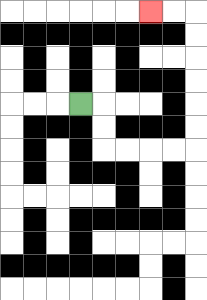{'start': '[3, 4]', 'end': '[6, 0]', 'path_directions': 'R,D,D,R,R,R,R,U,U,U,U,U,U,L,L', 'path_coordinates': '[[3, 4], [4, 4], [4, 5], [4, 6], [5, 6], [6, 6], [7, 6], [8, 6], [8, 5], [8, 4], [8, 3], [8, 2], [8, 1], [8, 0], [7, 0], [6, 0]]'}